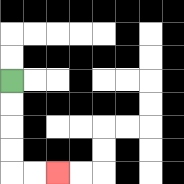{'start': '[0, 3]', 'end': '[2, 7]', 'path_directions': 'D,D,D,D,R,R', 'path_coordinates': '[[0, 3], [0, 4], [0, 5], [0, 6], [0, 7], [1, 7], [2, 7]]'}